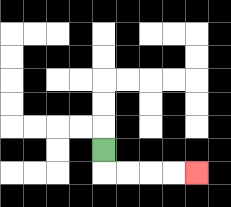{'start': '[4, 6]', 'end': '[8, 7]', 'path_directions': 'D,R,R,R,R', 'path_coordinates': '[[4, 6], [4, 7], [5, 7], [6, 7], [7, 7], [8, 7]]'}